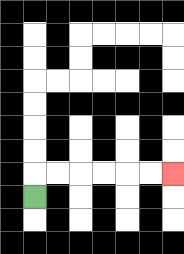{'start': '[1, 8]', 'end': '[7, 7]', 'path_directions': 'U,R,R,R,R,R,R', 'path_coordinates': '[[1, 8], [1, 7], [2, 7], [3, 7], [4, 7], [5, 7], [6, 7], [7, 7]]'}